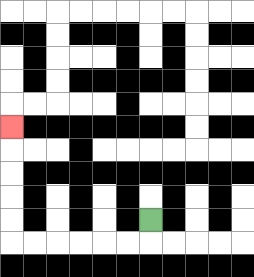{'start': '[6, 9]', 'end': '[0, 5]', 'path_directions': 'D,L,L,L,L,L,L,U,U,U,U,U', 'path_coordinates': '[[6, 9], [6, 10], [5, 10], [4, 10], [3, 10], [2, 10], [1, 10], [0, 10], [0, 9], [0, 8], [0, 7], [0, 6], [0, 5]]'}